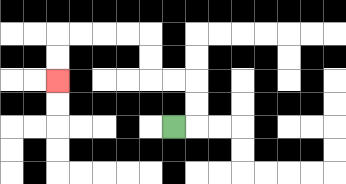{'start': '[7, 5]', 'end': '[2, 3]', 'path_directions': 'R,U,U,L,L,U,U,L,L,L,L,D,D', 'path_coordinates': '[[7, 5], [8, 5], [8, 4], [8, 3], [7, 3], [6, 3], [6, 2], [6, 1], [5, 1], [4, 1], [3, 1], [2, 1], [2, 2], [2, 3]]'}